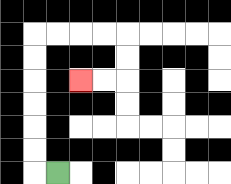{'start': '[2, 7]', 'end': '[3, 3]', 'path_directions': 'L,U,U,U,U,U,U,R,R,R,R,D,D,L,L', 'path_coordinates': '[[2, 7], [1, 7], [1, 6], [1, 5], [1, 4], [1, 3], [1, 2], [1, 1], [2, 1], [3, 1], [4, 1], [5, 1], [5, 2], [5, 3], [4, 3], [3, 3]]'}